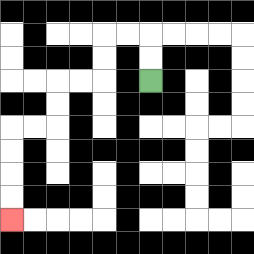{'start': '[6, 3]', 'end': '[0, 9]', 'path_directions': 'U,U,L,L,D,D,L,L,D,D,L,L,D,D,D,D', 'path_coordinates': '[[6, 3], [6, 2], [6, 1], [5, 1], [4, 1], [4, 2], [4, 3], [3, 3], [2, 3], [2, 4], [2, 5], [1, 5], [0, 5], [0, 6], [0, 7], [0, 8], [0, 9]]'}